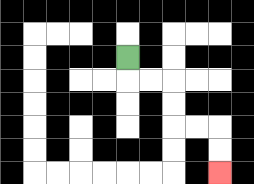{'start': '[5, 2]', 'end': '[9, 7]', 'path_directions': 'D,R,R,D,D,R,R,D,D', 'path_coordinates': '[[5, 2], [5, 3], [6, 3], [7, 3], [7, 4], [7, 5], [8, 5], [9, 5], [9, 6], [9, 7]]'}